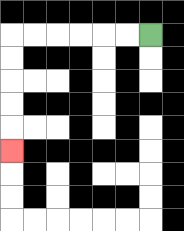{'start': '[6, 1]', 'end': '[0, 6]', 'path_directions': 'L,L,L,L,L,L,D,D,D,D,D', 'path_coordinates': '[[6, 1], [5, 1], [4, 1], [3, 1], [2, 1], [1, 1], [0, 1], [0, 2], [0, 3], [0, 4], [0, 5], [0, 6]]'}